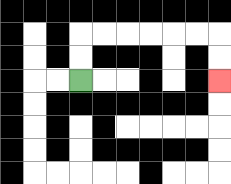{'start': '[3, 3]', 'end': '[9, 3]', 'path_directions': 'U,U,R,R,R,R,R,R,D,D', 'path_coordinates': '[[3, 3], [3, 2], [3, 1], [4, 1], [5, 1], [6, 1], [7, 1], [8, 1], [9, 1], [9, 2], [9, 3]]'}